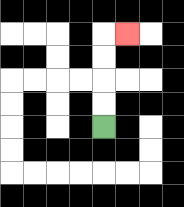{'start': '[4, 5]', 'end': '[5, 1]', 'path_directions': 'U,U,U,U,R', 'path_coordinates': '[[4, 5], [4, 4], [4, 3], [4, 2], [4, 1], [5, 1]]'}